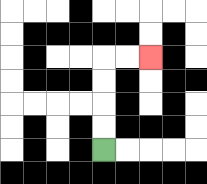{'start': '[4, 6]', 'end': '[6, 2]', 'path_directions': 'U,U,U,U,R,R', 'path_coordinates': '[[4, 6], [4, 5], [4, 4], [4, 3], [4, 2], [5, 2], [6, 2]]'}